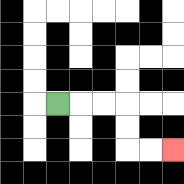{'start': '[2, 4]', 'end': '[7, 6]', 'path_directions': 'R,R,R,D,D,R,R', 'path_coordinates': '[[2, 4], [3, 4], [4, 4], [5, 4], [5, 5], [5, 6], [6, 6], [7, 6]]'}